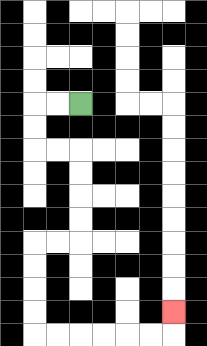{'start': '[3, 4]', 'end': '[7, 13]', 'path_directions': 'L,L,D,D,R,R,D,D,D,D,L,L,D,D,D,D,R,R,R,R,R,R,U', 'path_coordinates': '[[3, 4], [2, 4], [1, 4], [1, 5], [1, 6], [2, 6], [3, 6], [3, 7], [3, 8], [3, 9], [3, 10], [2, 10], [1, 10], [1, 11], [1, 12], [1, 13], [1, 14], [2, 14], [3, 14], [4, 14], [5, 14], [6, 14], [7, 14], [7, 13]]'}